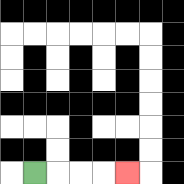{'start': '[1, 7]', 'end': '[5, 7]', 'path_directions': 'R,R,R,R', 'path_coordinates': '[[1, 7], [2, 7], [3, 7], [4, 7], [5, 7]]'}